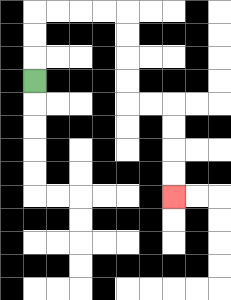{'start': '[1, 3]', 'end': '[7, 8]', 'path_directions': 'U,U,U,R,R,R,R,D,D,D,D,R,R,D,D,D,D', 'path_coordinates': '[[1, 3], [1, 2], [1, 1], [1, 0], [2, 0], [3, 0], [4, 0], [5, 0], [5, 1], [5, 2], [5, 3], [5, 4], [6, 4], [7, 4], [7, 5], [7, 6], [7, 7], [7, 8]]'}